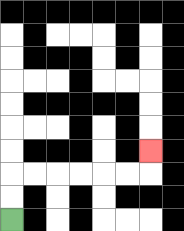{'start': '[0, 9]', 'end': '[6, 6]', 'path_directions': 'U,U,R,R,R,R,R,R,U', 'path_coordinates': '[[0, 9], [0, 8], [0, 7], [1, 7], [2, 7], [3, 7], [4, 7], [5, 7], [6, 7], [6, 6]]'}